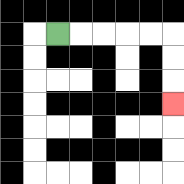{'start': '[2, 1]', 'end': '[7, 4]', 'path_directions': 'R,R,R,R,R,D,D,D', 'path_coordinates': '[[2, 1], [3, 1], [4, 1], [5, 1], [6, 1], [7, 1], [7, 2], [7, 3], [7, 4]]'}